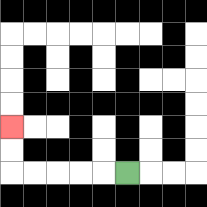{'start': '[5, 7]', 'end': '[0, 5]', 'path_directions': 'L,L,L,L,L,U,U', 'path_coordinates': '[[5, 7], [4, 7], [3, 7], [2, 7], [1, 7], [0, 7], [0, 6], [0, 5]]'}